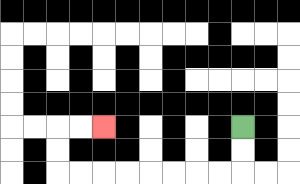{'start': '[10, 5]', 'end': '[4, 5]', 'path_directions': 'D,D,L,L,L,L,L,L,L,L,U,U,R,R', 'path_coordinates': '[[10, 5], [10, 6], [10, 7], [9, 7], [8, 7], [7, 7], [6, 7], [5, 7], [4, 7], [3, 7], [2, 7], [2, 6], [2, 5], [3, 5], [4, 5]]'}